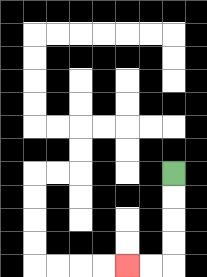{'start': '[7, 7]', 'end': '[5, 11]', 'path_directions': 'D,D,D,D,L,L', 'path_coordinates': '[[7, 7], [7, 8], [7, 9], [7, 10], [7, 11], [6, 11], [5, 11]]'}